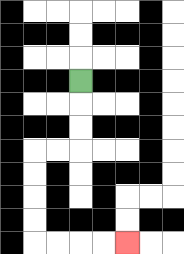{'start': '[3, 3]', 'end': '[5, 10]', 'path_directions': 'D,D,D,L,L,D,D,D,D,R,R,R,R', 'path_coordinates': '[[3, 3], [3, 4], [3, 5], [3, 6], [2, 6], [1, 6], [1, 7], [1, 8], [1, 9], [1, 10], [2, 10], [3, 10], [4, 10], [5, 10]]'}